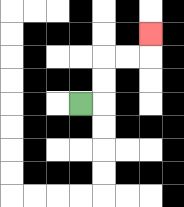{'start': '[3, 4]', 'end': '[6, 1]', 'path_directions': 'R,U,U,R,R,U', 'path_coordinates': '[[3, 4], [4, 4], [4, 3], [4, 2], [5, 2], [6, 2], [6, 1]]'}